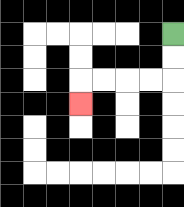{'start': '[7, 1]', 'end': '[3, 4]', 'path_directions': 'D,D,L,L,L,L,D', 'path_coordinates': '[[7, 1], [7, 2], [7, 3], [6, 3], [5, 3], [4, 3], [3, 3], [3, 4]]'}